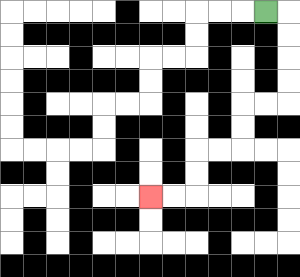{'start': '[11, 0]', 'end': '[6, 8]', 'path_directions': 'R,D,D,D,D,L,L,D,D,L,L,D,D,L,L', 'path_coordinates': '[[11, 0], [12, 0], [12, 1], [12, 2], [12, 3], [12, 4], [11, 4], [10, 4], [10, 5], [10, 6], [9, 6], [8, 6], [8, 7], [8, 8], [7, 8], [6, 8]]'}